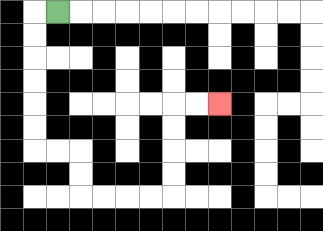{'start': '[2, 0]', 'end': '[9, 4]', 'path_directions': 'L,D,D,D,D,D,D,R,R,D,D,R,R,R,R,U,U,U,U,R,R', 'path_coordinates': '[[2, 0], [1, 0], [1, 1], [1, 2], [1, 3], [1, 4], [1, 5], [1, 6], [2, 6], [3, 6], [3, 7], [3, 8], [4, 8], [5, 8], [6, 8], [7, 8], [7, 7], [7, 6], [7, 5], [7, 4], [8, 4], [9, 4]]'}